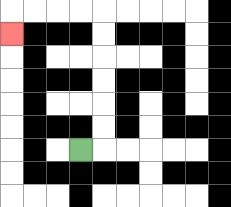{'start': '[3, 6]', 'end': '[0, 1]', 'path_directions': 'R,U,U,U,U,U,U,L,L,L,L,D', 'path_coordinates': '[[3, 6], [4, 6], [4, 5], [4, 4], [4, 3], [4, 2], [4, 1], [4, 0], [3, 0], [2, 0], [1, 0], [0, 0], [0, 1]]'}